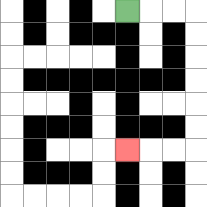{'start': '[5, 0]', 'end': '[5, 6]', 'path_directions': 'R,R,R,D,D,D,D,D,D,L,L,L', 'path_coordinates': '[[5, 0], [6, 0], [7, 0], [8, 0], [8, 1], [8, 2], [8, 3], [8, 4], [8, 5], [8, 6], [7, 6], [6, 6], [5, 6]]'}